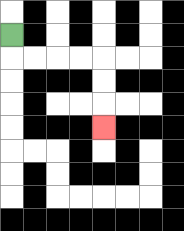{'start': '[0, 1]', 'end': '[4, 5]', 'path_directions': 'D,R,R,R,R,D,D,D', 'path_coordinates': '[[0, 1], [0, 2], [1, 2], [2, 2], [3, 2], [4, 2], [4, 3], [4, 4], [4, 5]]'}